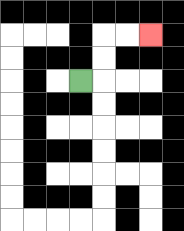{'start': '[3, 3]', 'end': '[6, 1]', 'path_directions': 'R,U,U,R,R', 'path_coordinates': '[[3, 3], [4, 3], [4, 2], [4, 1], [5, 1], [6, 1]]'}